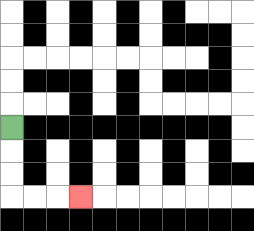{'start': '[0, 5]', 'end': '[3, 8]', 'path_directions': 'D,D,D,R,R,R', 'path_coordinates': '[[0, 5], [0, 6], [0, 7], [0, 8], [1, 8], [2, 8], [3, 8]]'}